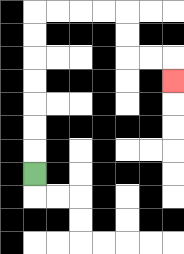{'start': '[1, 7]', 'end': '[7, 3]', 'path_directions': 'U,U,U,U,U,U,U,R,R,R,R,D,D,R,R,D', 'path_coordinates': '[[1, 7], [1, 6], [1, 5], [1, 4], [1, 3], [1, 2], [1, 1], [1, 0], [2, 0], [3, 0], [4, 0], [5, 0], [5, 1], [5, 2], [6, 2], [7, 2], [7, 3]]'}